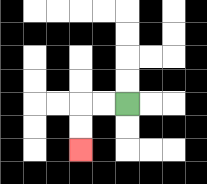{'start': '[5, 4]', 'end': '[3, 6]', 'path_directions': 'L,L,D,D', 'path_coordinates': '[[5, 4], [4, 4], [3, 4], [3, 5], [3, 6]]'}